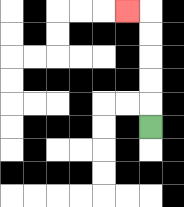{'start': '[6, 5]', 'end': '[5, 0]', 'path_directions': 'U,U,U,U,U,L', 'path_coordinates': '[[6, 5], [6, 4], [6, 3], [6, 2], [6, 1], [6, 0], [5, 0]]'}